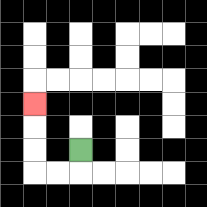{'start': '[3, 6]', 'end': '[1, 4]', 'path_directions': 'D,L,L,U,U,U', 'path_coordinates': '[[3, 6], [3, 7], [2, 7], [1, 7], [1, 6], [1, 5], [1, 4]]'}